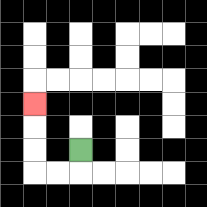{'start': '[3, 6]', 'end': '[1, 4]', 'path_directions': 'D,L,L,U,U,U', 'path_coordinates': '[[3, 6], [3, 7], [2, 7], [1, 7], [1, 6], [1, 5], [1, 4]]'}